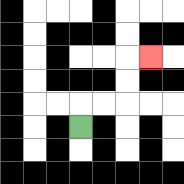{'start': '[3, 5]', 'end': '[6, 2]', 'path_directions': 'U,R,R,U,U,R', 'path_coordinates': '[[3, 5], [3, 4], [4, 4], [5, 4], [5, 3], [5, 2], [6, 2]]'}